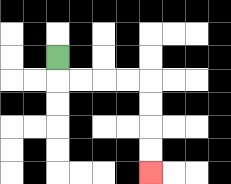{'start': '[2, 2]', 'end': '[6, 7]', 'path_directions': 'D,R,R,R,R,D,D,D,D', 'path_coordinates': '[[2, 2], [2, 3], [3, 3], [4, 3], [5, 3], [6, 3], [6, 4], [6, 5], [6, 6], [6, 7]]'}